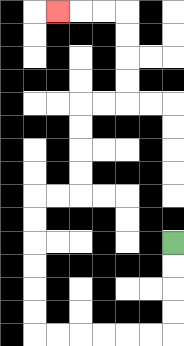{'start': '[7, 10]', 'end': '[2, 0]', 'path_directions': 'D,D,D,D,L,L,L,L,L,L,U,U,U,U,U,U,R,R,U,U,U,U,R,R,U,U,U,U,L,L,L', 'path_coordinates': '[[7, 10], [7, 11], [7, 12], [7, 13], [7, 14], [6, 14], [5, 14], [4, 14], [3, 14], [2, 14], [1, 14], [1, 13], [1, 12], [1, 11], [1, 10], [1, 9], [1, 8], [2, 8], [3, 8], [3, 7], [3, 6], [3, 5], [3, 4], [4, 4], [5, 4], [5, 3], [5, 2], [5, 1], [5, 0], [4, 0], [3, 0], [2, 0]]'}